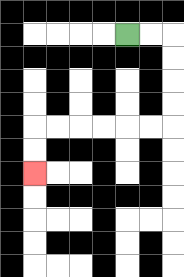{'start': '[5, 1]', 'end': '[1, 7]', 'path_directions': 'R,R,D,D,D,D,L,L,L,L,L,L,D,D', 'path_coordinates': '[[5, 1], [6, 1], [7, 1], [7, 2], [7, 3], [7, 4], [7, 5], [6, 5], [5, 5], [4, 5], [3, 5], [2, 5], [1, 5], [1, 6], [1, 7]]'}